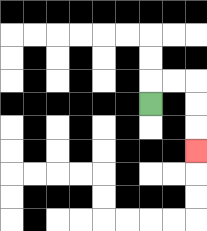{'start': '[6, 4]', 'end': '[8, 6]', 'path_directions': 'U,R,R,D,D,D', 'path_coordinates': '[[6, 4], [6, 3], [7, 3], [8, 3], [8, 4], [8, 5], [8, 6]]'}